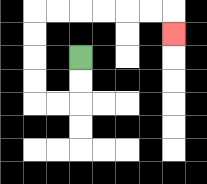{'start': '[3, 2]', 'end': '[7, 1]', 'path_directions': 'D,D,L,L,U,U,U,U,R,R,R,R,R,R,D', 'path_coordinates': '[[3, 2], [3, 3], [3, 4], [2, 4], [1, 4], [1, 3], [1, 2], [1, 1], [1, 0], [2, 0], [3, 0], [4, 0], [5, 0], [6, 0], [7, 0], [7, 1]]'}